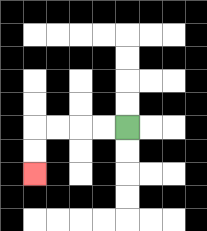{'start': '[5, 5]', 'end': '[1, 7]', 'path_directions': 'L,L,L,L,D,D', 'path_coordinates': '[[5, 5], [4, 5], [3, 5], [2, 5], [1, 5], [1, 6], [1, 7]]'}